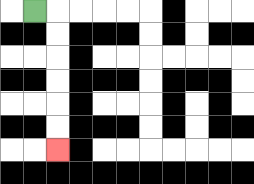{'start': '[1, 0]', 'end': '[2, 6]', 'path_directions': 'R,D,D,D,D,D,D', 'path_coordinates': '[[1, 0], [2, 0], [2, 1], [2, 2], [2, 3], [2, 4], [2, 5], [2, 6]]'}